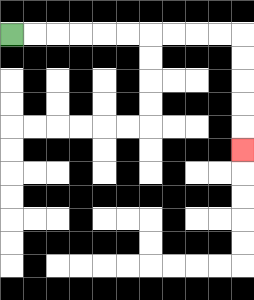{'start': '[0, 1]', 'end': '[10, 6]', 'path_directions': 'R,R,R,R,R,R,R,R,R,R,D,D,D,D,D', 'path_coordinates': '[[0, 1], [1, 1], [2, 1], [3, 1], [4, 1], [5, 1], [6, 1], [7, 1], [8, 1], [9, 1], [10, 1], [10, 2], [10, 3], [10, 4], [10, 5], [10, 6]]'}